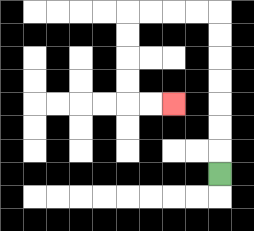{'start': '[9, 7]', 'end': '[7, 4]', 'path_directions': 'U,U,U,U,U,U,U,L,L,L,L,D,D,D,D,R,R', 'path_coordinates': '[[9, 7], [9, 6], [9, 5], [9, 4], [9, 3], [9, 2], [9, 1], [9, 0], [8, 0], [7, 0], [6, 0], [5, 0], [5, 1], [5, 2], [5, 3], [5, 4], [6, 4], [7, 4]]'}